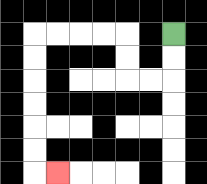{'start': '[7, 1]', 'end': '[2, 7]', 'path_directions': 'D,D,L,L,U,U,L,L,L,L,D,D,D,D,D,D,R', 'path_coordinates': '[[7, 1], [7, 2], [7, 3], [6, 3], [5, 3], [5, 2], [5, 1], [4, 1], [3, 1], [2, 1], [1, 1], [1, 2], [1, 3], [1, 4], [1, 5], [1, 6], [1, 7], [2, 7]]'}